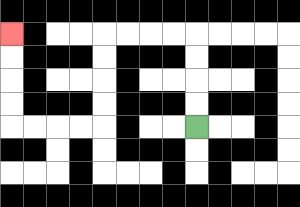{'start': '[8, 5]', 'end': '[0, 1]', 'path_directions': 'U,U,U,U,L,L,L,L,D,D,D,D,L,L,L,L,U,U,U,U', 'path_coordinates': '[[8, 5], [8, 4], [8, 3], [8, 2], [8, 1], [7, 1], [6, 1], [5, 1], [4, 1], [4, 2], [4, 3], [4, 4], [4, 5], [3, 5], [2, 5], [1, 5], [0, 5], [0, 4], [0, 3], [0, 2], [0, 1]]'}